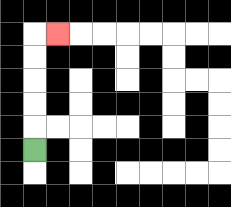{'start': '[1, 6]', 'end': '[2, 1]', 'path_directions': 'U,U,U,U,U,R', 'path_coordinates': '[[1, 6], [1, 5], [1, 4], [1, 3], [1, 2], [1, 1], [2, 1]]'}